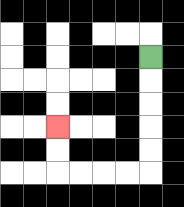{'start': '[6, 2]', 'end': '[2, 5]', 'path_directions': 'D,D,D,D,D,L,L,L,L,U,U', 'path_coordinates': '[[6, 2], [6, 3], [6, 4], [6, 5], [6, 6], [6, 7], [5, 7], [4, 7], [3, 7], [2, 7], [2, 6], [2, 5]]'}